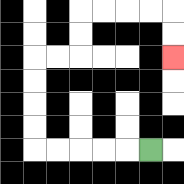{'start': '[6, 6]', 'end': '[7, 2]', 'path_directions': 'L,L,L,L,L,U,U,U,U,R,R,U,U,R,R,R,R,D,D', 'path_coordinates': '[[6, 6], [5, 6], [4, 6], [3, 6], [2, 6], [1, 6], [1, 5], [1, 4], [1, 3], [1, 2], [2, 2], [3, 2], [3, 1], [3, 0], [4, 0], [5, 0], [6, 0], [7, 0], [7, 1], [7, 2]]'}